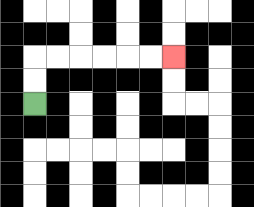{'start': '[1, 4]', 'end': '[7, 2]', 'path_directions': 'U,U,R,R,R,R,R,R', 'path_coordinates': '[[1, 4], [1, 3], [1, 2], [2, 2], [3, 2], [4, 2], [5, 2], [6, 2], [7, 2]]'}